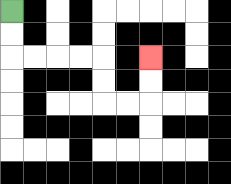{'start': '[0, 0]', 'end': '[6, 2]', 'path_directions': 'D,D,R,R,R,R,D,D,R,R,U,U', 'path_coordinates': '[[0, 0], [0, 1], [0, 2], [1, 2], [2, 2], [3, 2], [4, 2], [4, 3], [4, 4], [5, 4], [6, 4], [6, 3], [6, 2]]'}